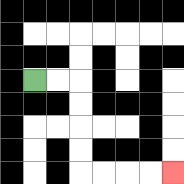{'start': '[1, 3]', 'end': '[7, 7]', 'path_directions': 'R,R,D,D,D,D,R,R,R,R', 'path_coordinates': '[[1, 3], [2, 3], [3, 3], [3, 4], [3, 5], [3, 6], [3, 7], [4, 7], [5, 7], [6, 7], [7, 7]]'}